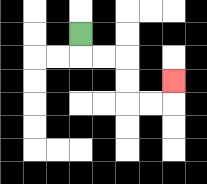{'start': '[3, 1]', 'end': '[7, 3]', 'path_directions': 'D,R,R,D,D,R,R,U', 'path_coordinates': '[[3, 1], [3, 2], [4, 2], [5, 2], [5, 3], [5, 4], [6, 4], [7, 4], [7, 3]]'}